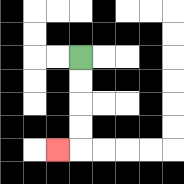{'start': '[3, 2]', 'end': '[2, 6]', 'path_directions': 'D,D,D,D,L', 'path_coordinates': '[[3, 2], [3, 3], [3, 4], [3, 5], [3, 6], [2, 6]]'}